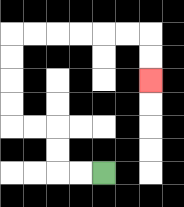{'start': '[4, 7]', 'end': '[6, 3]', 'path_directions': 'L,L,U,U,L,L,U,U,U,U,R,R,R,R,R,R,D,D', 'path_coordinates': '[[4, 7], [3, 7], [2, 7], [2, 6], [2, 5], [1, 5], [0, 5], [0, 4], [0, 3], [0, 2], [0, 1], [1, 1], [2, 1], [3, 1], [4, 1], [5, 1], [6, 1], [6, 2], [6, 3]]'}